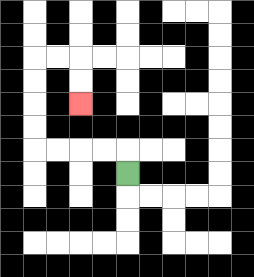{'start': '[5, 7]', 'end': '[3, 4]', 'path_directions': 'U,L,L,L,L,U,U,U,U,R,R,D,D', 'path_coordinates': '[[5, 7], [5, 6], [4, 6], [3, 6], [2, 6], [1, 6], [1, 5], [1, 4], [1, 3], [1, 2], [2, 2], [3, 2], [3, 3], [3, 4]]'}